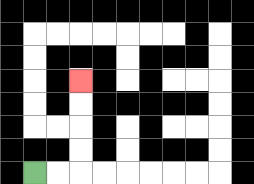{'start': '[1, 7]', 'end': '[3, 3]', 'path_directions': 'R,R,U,U,U,U', 'path_coordinates': '[[1, 7], [2, 7], [3, 7], [3, 6], [3, 5], [3, 4], [3, 3]]'}